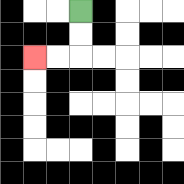{'start': '[3, 0]', 'end': '[1, 2]', 'path_directions': 'D,D,L,L', 'path_coordinates': '[[3, 0], [3, 1], [3, 2], [2, 2], [1, 2]]'}